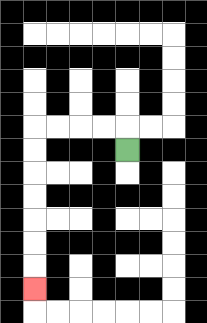{'start': '[5, 6]', 'end': '[1, 12]', 'path_directions': 'U,L,L,L,L,D,D,D,D,D,D,D', 'path_coordinates': '[[5, 6], [5, 5], [4, 5], [3, 5], [2, 5], [1, 5], [1, 6], [1, 7], [1, 8], [1, 9], [1, 10], [1, 11], [1, 12]]'}